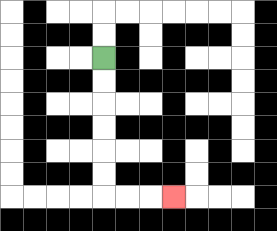{'start': '[4, 2]', 'end': '[7, 8]', 'path_directions': 'D,D,D,D,D,D,R,R,R', 'path_coordinates': '[[4, 2], [4, 3], [4, 4], [4, 5], [4, 6], [4, 7], [4, 8], [5, 8], [6, 8], [7, 8]]'}